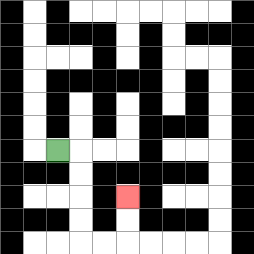{'start': '[2, 6]', 'end': '[5, 8]', 'path_directions': 'R,D,D,D,D,R,R,U,U', 'path_coordinates': '[[2, 6], [3, 6], [3, 7], [3, 8], [3, 9], [3, 10], [4, 10], [5, 10], [5, 9], [5, 8]]'}